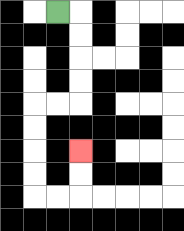{'start': '[2, 0]', 'end': '[3, 6]', 'path_directions': 'R,D,D,D,D,L,L,D,D,D,D,R,R,U,U', 'path_coordinates': '[[2, 0], [3, 0], [3, 1], [3, 2], [3, 3], [3, 4], [2, 4], [1, 4], [1, 5], [1, 6], [1, 7], [1, 8], [2, 8], [3, 8], [3, 7], [3, 6]]'}